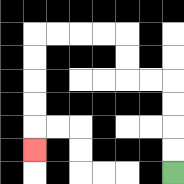{'start': '[7, 7]', 'end': '[1, 6]', 'path_directions': 'U,U,U,U,L,L,U,U,L,L,L,L,D,D,D,D,D', 'path_coordinates': '[[7, 7], [7, 6], [7, 5], [7, 4], [7, 3], [6, 3], [5, 3], [5, 2], [5, 1], [4, 1], [3, 1], [2, 1], [1, 1], [1, 2], [1, 3], [1, 4], [1, 5], [1, 6]]'}